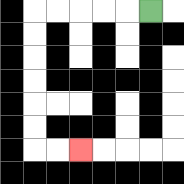{'start': '[6, 0]', 'end': '[3, 6]', 'path_directions': 'L,L,L,L,L,D,D,D,D,D,D,R,R', 'path_coordinates': '[[6, 0], [5, 0], [4, 0], [3, 0], [2, 0], [1, 0], [1, 1], [1, 2], [1, 3], [1, 4], [1, 5], [1, 6], [2, 6], [3, 6]]'}